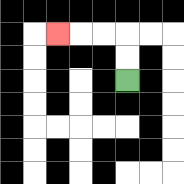{'start': '[5, 3]', 'end': '[2, 1]', 'path_directions': 'U,U,L,L,L', 'path_coordinates': '[[5, 3], [5, 2], [5, 1], [4, 1], [3, 1], [2, 1]]'}